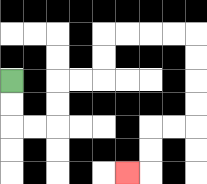{'start': '[0, 3]', 'end': '[5, 7]', 'path_directions': 'D,D,R,R,U,U,R,R,U,U,R,R,R,R,D,D,D,D,L,L,D,D,L', 'path_coordinates': '[[0, 3], [0, 4], [0, 5], [1, 5], [2, 5], [2, 4], [2, 3], [3, 3], [4, 3], [4, 2], [4, 1], [5, 1], [6, 1], [7, 1], [8, 1], [8, 2], [8, 3], [8, 4], [8, 5], [7, 5], [6, 5], [6, 6], [6, 7], [5, 7]]'}